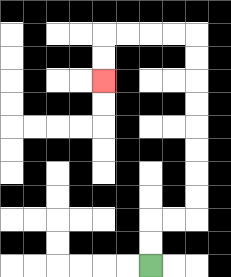{'start': '[6, 11]', 'end': '[4, 3]', 'path_directions': 'U,U,R,R,U,U,U,U,U,U,U,U,L,L,L,L,D,D', 'path_coordinates': '[[6, 11], [6, 10], [6, 9], [7, 9], [8, 9], [8, 8], [8, 7], [8, 6], [8, 5], [8, 4], [8, 3], [8, 2], [8, 1], [7, 1], [6, 1], [5, 1], [4, 1], [4, 2], [4, 3]]'}